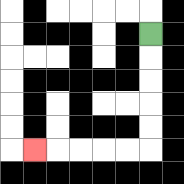{'start': '[6, 1]', 'end': '[1, 6]', 'path_directions': 'D,D,D,D,D,L,L,L,L,L', 'path_coordinates': '[[6, 1], [6, 2], [6, 3], [6, 4], [6, 5], [6, 6], [5, 6], [4, 6], [3, 6], [2, 6], [1, 6]]'}